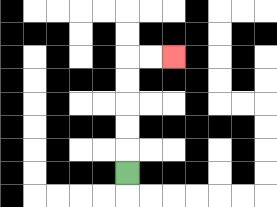{'start': '[5, 7]', 'end': '[7, 2]', 'path_directions': 'U,U,U,U,U,R,R', 'path_coordinates': '[[5, 7], [5, 6], [5, 5], [5, 4], [5, 3], [5, 2], [6, 2], [7, 2]]'}